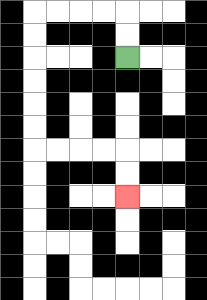{'start': '[5, 2]', 'end': '[5, 8]', 'path_directions': 'U,U,L,L,L,L,D,D,D,D,D,D,R,R,R,R,D,D', 'path_coordinates': '[[5, 2], [5, 1], [5, 0], [4, 0], [3, 0], [2, 0], [1, 0], [1, 1], [1, 2], [1, 3], [1, 4], [1, 5], [1, 6], [2, 6], [3, 6], [4, 6], [5, 6], [5, 7], [5, 8]]'}